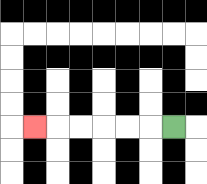{'start': '[7, 5]', 'end': '[1, 5]', 'path_directions': 'L,L,L,L,L,L', 'path_coordinates': '[[7, 5], [6, 5], [5, 5], [4, 5], [3, 5], [2, 5], [1, 5]]'}